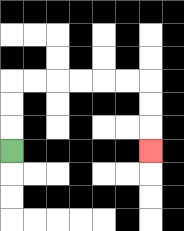{'start': '[0, 6]', 'end': '[6, 6]', 'path_directions': 'U,U,U,R,R,R,R,R,R,D,D,D', 'path_coordinates': '[[0, 6], [0, 5], [0, 4], [0, 3], [1, 3], [2, 3], [3, 3], [4, 3], [5, 3], [6, 3], [6, 4], [6, 5], [6, 6]]'}